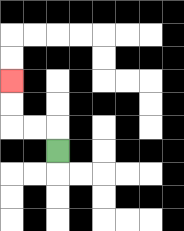{'start': '[2, 6]', 'end': '[0, 3]', 'path_directions': 'U,L,L,U,U', 'path_coordinates': '[[2, 6], [2, 5], [1, 5], [0, 5], [0, 4], [0, 3]]'}